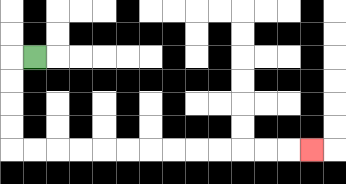{'start': '[1, 2]', 'end': '[13, 6]', 'path_directions': 'L,D,D,D,D,R,R,R,R,R,R,R,R,R,R,R,R,R', 'path_coordinates': '[[1, 2], [0, 2], [0, 3], [0, 4], [0, 5], [0, 6], [1, 6], [2, 6], [3, 6], [4, 6], [5, 6], [6, 6], [7, 6], [8, 6], [9, 6], [10, 6], [11, 6], [12, 6], [13, 6]]'}